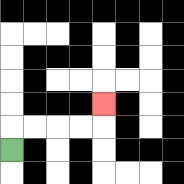{'start': '[0, 6]', 'end': '[4, 4]', 'path_directions': 'U,R,R,R,R,U', 'path_coordinates': '[[0, 6], [0, 5], [1, 5], [2, 5], [3, 5], [4, 5], [4, 4]]'}